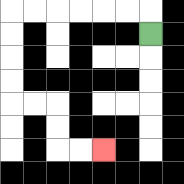{'start': '[6, 1]', 'end': '[4, 6]', 'path_directions': 'U,L,L,L,L,L,L,D,D,D,D,R,R,D,D,R,R', 'path_coordinates': '[[6, 1], [6, 0], [5, 0], [4, 0], [3, 0], [2, 0], [1, 0], [0, 0], [0, 1], [0, 2], [0, 3], [0, 4], [1, 4], [2, 4], [2, 5], [2, 6], [3, 6], [4, 6]]'}